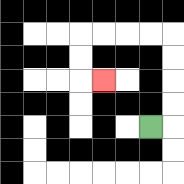{'start': '[6, 5]', 'end': '[4, 3]', 'path_directions': 'R,U,U,U,U,L,L,L,L,D,D,R', 'path_coordinates': '[[6, 5], [7, 5], [7, 4], [7, 3], [7, 2], [7, 1], [6, 1], [5, 1], [4, 1], [3, 1], [3, 2], [3, 3], [4, 3]]'}